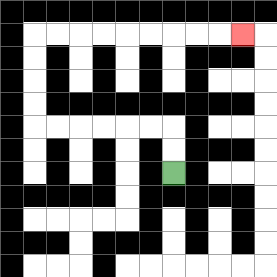{'start': '[7, 7]', 'end': '[10, 1]', 'path_directions': 'U,U,L,L,L,L,L,L,U,U,U,U,R,R,R,R,R,R,R,R,R', 'path_coordinates': '[[7, 7], [7, 6], [7, 5], [6, 5], [5, 5], [4, 5], [3, 5], [2, 5], [1, 5], [1, 4], [1, 3], [1, 2], [1, 1], [2, 1], [3, 1], [4, 1], [5, 1], [6, 1], [7, 1], [8, 1], [9, 1], [10, 1]]'}